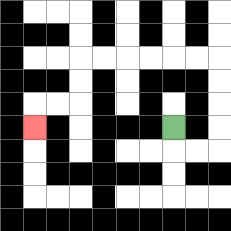{'start': '[7, 5]', 'end': '[1, 5]', 'path_directions': 'D,R,R,U,U,U,U,L,L,L,L,L,L,D,D,L,L,D', 'path_coordinates': '[[7, 5], [7, 6], [8, 6], [9, 6], [9, 5], [9, 4], [9, 3], [9, 2], [8, 2], [7, 2], [6, 2], [5, 2], [4, 2], [3, 2], [3, 3], [3, 4], [2, 4], [1, 4], [1, 5]]'}